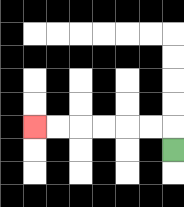{'start': '[7, 6]', 'end': '[1, 5]', 'path_directions': 'U,L,L,L,L,L,L', 'path_coordinates': '[[7, 6], [7, 5], [6, 5], [5, 5], [4, 5], [3, 5], [2, 5], [1, 5]]'}